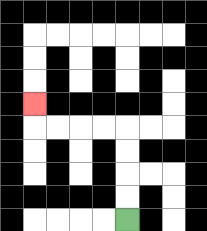{'start': '[5, 9]', 'end': '[1, 4]', 'path_directions': 'U,U,U,U,L,L,L,L,U', 'path_coordinates': '[[5, 9], [5, 8], [5, 7], [5, 6], [5, 5], [4, 5], [3, 5], [2, 5], [1, 5], [1, 4]]'}